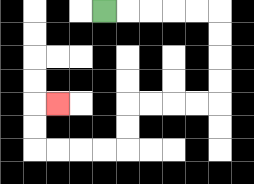{'start': '[4, 0]', 'end': '[2, 4]', 'path_directions': 'R,R,R,R,R,D,D,D,D,L,L,L,L,D,D,L,L,L,L,U,U,R', 'path_coordinates': '[[4, 0], [5, 0], [6, 0], [7, 0], [8, 0], [9, 0], [9, 1], [9, 2], [9, 3], [9, 4], [8, 4], [7, 4], [6, 4], [5, 4], [5, 5], [5, 6], [4, 6], [3, 6], [2, 6], [1, 6], [1, 5], [1, 4], [2, 4]]'}